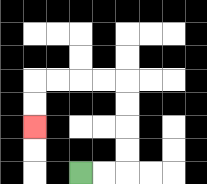{'start': '[3, 7]', 'end': '[1, 5]', 'path_directions': 'R,R,U,U,U,U,L,L,L,L,D,D', 'path_coordinates': '[[3, 7], [4, 7], [5, 7], [5, 6], [5, 5], [5, 4], [5, 3], [4, 3], [3, 3], [2, 3], [1, 3], [1, 4], [1, 5]]'}